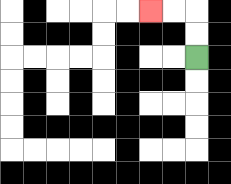{'start': '[8, 2]', 'end': '[6, 0]', 'path_directions': 'U,U,L,L', 'path_coordinates': '[[8, 2], [8, 1], [8, 0], [7, 0], [6, 0]]'}